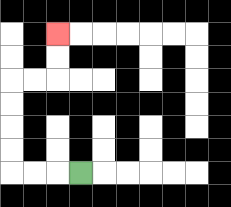{'start': '[3, 7]', 'end': '[2, 1]', 'path_directions': 'L,L,L,U,U,U,U,R,R,U,U', 'path_coordinates': '[[3, 7], [2, 7], [1, 7], [0, 7], [0, 6], [0, 5], [0, 4], [0, 3], [1, 3], [2, 3], [2, 2], [2, 1]]'}